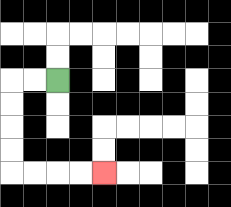{'start': '[2, 3]', 'end': '[4, 7]', 'path_directions': 'L,L,D,D,D,D,R,R,R,R', 'path_coordinates': '[[2, 3], [1, 3], [0, 3], [0, 4], [0, 5], [0, 6], [0, 7], [1, 7], [2, 7], [3, 7], [4, 7]]'}